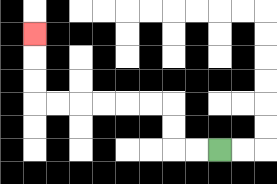{'start': '[9, 6]', 'end': '[1, 1]', 'path_directions': 'L,L,U,U,L,L,L,L,L,L,U,U,U', 'path_coordinates': '[[9, 6], [8, 6], [7, 6], [7, 5], [7, 4], [6, 4], [5, 4], [4, 4], [3, 4], [2, 4], [1, 4], [1, 3], [1, 2], [1, 1]]'}